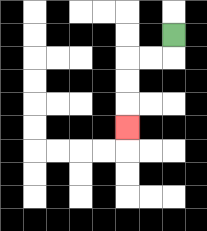{'start': '[7, 1]', 'end': '[5, 5]', 'path_directions': 'D,L,L,D,D,D', 'path_coordinates': '[[7, 1], [7, 2], [6, 2], [5, 2], [5, 3], [5, 4], [5, 5]]'}